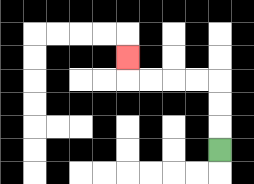{'start': '[9, 6]', 'end': '[5, 2]', 'path_directions': 'U,U,U,L,L,L,L,U', 'path_coordinates': '[[9, 6], [9, 5], [9, 4], [9, 3], [8, 3], [7, 3], [6, 3], [5, 3], [5, 2]]'}